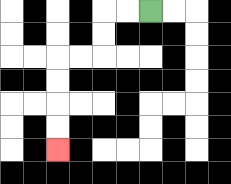{'start': '[6, 0]', 'end': '[2, 6]', 'path_directions': 'L,L,D,D,L,L,D,D,D,D', 'path_coordinates': '[[6, 0], [5, 0], [4, 0], [4, 1], [4, 2], [3, 2], [2, 2], [2, 3], [2, 4], [2, 5], [2, 6]]'}